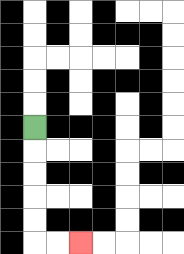{'start': '[1, 5]', 'end': '[3, 10]', 'path_directions': 'D,D,D,D,D,R,R', 'path_coordinates': '[[1, 5], [1, 6], [1, 7], [1, 8], [1, 9], [1, 10], [2, 10], [3, 10]]'}